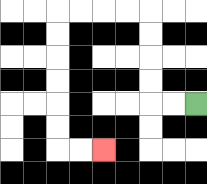{'start': '[8, 4]', 'end': '[4, 6]', 'path_directions': 'L,L,U,U,U,U,L,L,L,L,D,D,D,D,D,D,R,R', 'path_coordinates': '[[8, 4], [7, 4], [6, 4], [6, 3], [6, 2], [6, 1], [6, 0], [5, 0], [4, 0], [3, 0], [2, 0], [2, 1], [2, 2], [2, 3], [2, 4], [2, 5], [2, 6], [3, 6], [4, 6]]'}